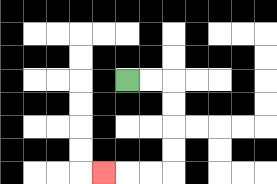{'start': '[5, 3]', 'end': '[4, 7]', 'path_directions': 'R,R,D,D,D,D,L,L,L', 'path_coordinates': '[[5, 3], [6, 3], [7, 3], [7, 4], [7, 5], [7, 6], [7, 7], [6, 7], [5, 7], [4, 7]]'}